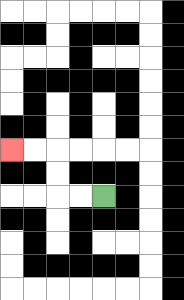{'start': '[4, 8]', 'end': '[0, 6]', 'path_directions': 'L,L,U,U,L,L', 'path_coordinates': '[[4, 8], [3, 8], [2, 8], [2, 7], [2, 6], [1, 6], [0, 6]]'}